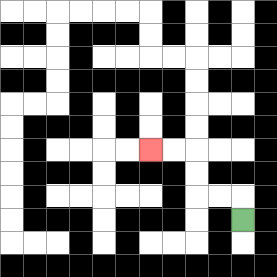{'start': '[10, 9]', 'end': '[6, 6]', 'path_directions': 'U,L,L,U,U,L,L', 'path_coordinates': '[[10, 9], [10, 8], [9, 8], [8, 8], [8, 7], [8, 6], [7, 6], [6, 6]]'}